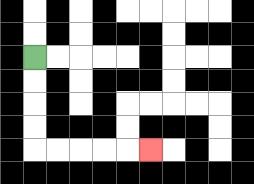{'start': '[1, 2]', 'end': '[6, 6]', 'path_directions': 'D,D,D,D,R,R,R,R,R', 'path_coordinates': '[[1, 2], [1, 3], [1, 4], [1, 5], [1, 6], [2, 6], [3, 6], [4, 6], [5, 6], [6, 6]]'}